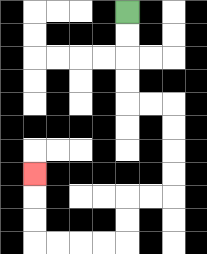{'start': '[5, 0]', 'end': '[1, 7]', 'path_directions': 'D,D,D,D,R,R,D,D,D,D,L,L,D,D,L,L,L,L,U,U,U', 'path_coordinates': '[[5, 0], [5, 1], [5, 2], [5, 3], [5, 4], [6, 4], [7, 4], [7, 5], [7, 6], [7, 7], [7, 8], [6, 8], [5, 8], [5, 9], [5, 10], [4, 10], [3, 10], [2, 10], [1, 10], [1, 9], [1, 8], [1, 7]]'}